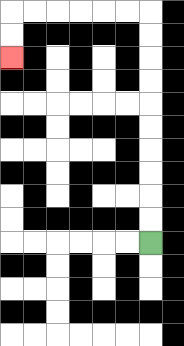{'start': '[6, 10]', 'end': '[0, 2]', 'path_directions': 'U,U,U,U,U,U,U,U,U,U,L,L,L,L,L,L,D,D', 'path_coordinates': '[[6, 10], [6, 9], [6, 8], [6, 7], [6, 6], [6, 5], [6, 4], [6, 3], [6, 2], [6, 1], [6, 0], [5, 0], [4, 0], [3, 0], [2, 0], [1, 0], [0, 0], [0, 1], [0, 2]]'}